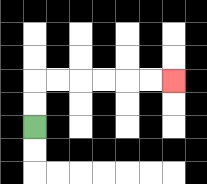{'start': '[1, 5]', 'end': '[7, 3]', 'path_directions': 'U,U,R,R,R,R,R,R', 'path_coordinates': '[[1, 5], [1, 4], [1, 3], [2, 3], [3, 3], [4, 3], [5, 3], [6, 3], [7, 3]]'}